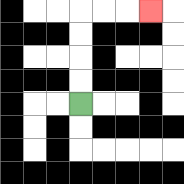{'start': '[3, 4]', 'end': '[6, 0]', 'path_directions': 'U,U,U,U,R,R,R', 'path_coordinates': '[[3, 4], [3, 3], [3, 2], [3, 1], [3, 0], [4, 0], [5, 0], [6, 0]]'}